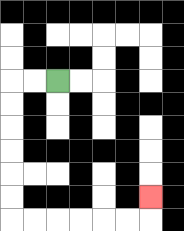{'start': '[2, 3]', 'end': '[6, 8]', 'path_directions': 'L,L,D,D,D,D,D,D,R,R,R,R,R,R,U', 'path_coordinates': '[[2, 3], [1, 3], [0, 3], [0, 4], [0, 5], [0, 6], [0, 7], [0, 8], [0, 9], [1, 9], [2, 9], [3, 9], [4, 9], [5, 9], [6, 9], [6, 8]]'}